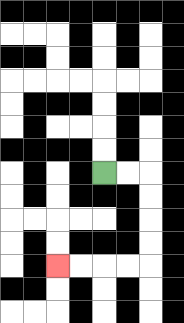{'start': '[4, 7]', 'end': '[2, 11]', 'path_directions': 'R,R,D,D,D,D,L,L,L,L', 'path_coordinates': '[[4, 7], [5, 7], [6, 7], [6, 8], [6, 9], [6, 10], [6, 11], [5, 11], [4, 11], [3, 11], [2, 11]]'}